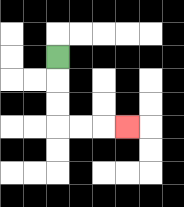{'start': '[2, 2]', 'end': '[5, 5]', 'path_directions': 'D,D,D,R,R,R', 'path_coordinates': '[[2, 2], [2, 3], [2, 4], [2, 5], [3, 5], [4, 5], [5, 5]]'}